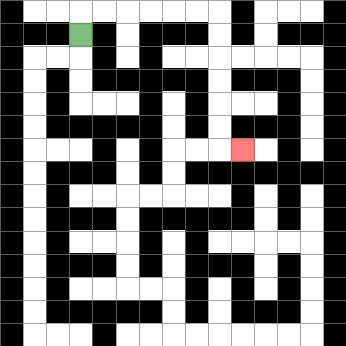{'start': '[3, 1]', 'end': '[10, 6]', 'path_directions': 'U,R,R,R,R,R,R,D,D,D,D,D,D,R', 'path_coordinates': '[[3, 1], [3, 0], [4, 0], [5, 0], [6, 0], [7, 0], [8, 0], [9, 0], [9, 1], [9, 2], [9, 3], [9, 4], [9, 5], [9, 6], [10, 6]]'}